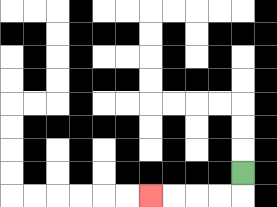{'start': '[10, 7]', 'end': '[6, 8]', 'path_directions': 'D,L,L,L,L', 'path_coordinates': '[[10, 7], [10, 8], [9, 8], [8, 8], [7, 8], [6, 8]]'}